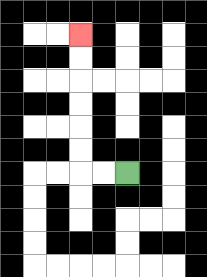{'start': '[5, 7]', 'end': '[3, 1]', 'path_directions': 'L,L,U,U,U,U,U,U', 'path_coordinates': '[[5, 7], [4, 7], [3, 7], [3, 6], [3, 5], [3, 4], [3, 3], [3, 2], [3, 1]]'}